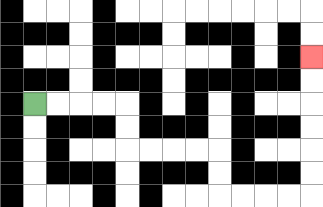{'start': '[1, 4]', 'end': '[13, 2]', 'path_directions': 'R,R,R,R,D,D,R,R,R,R,D,D,R,R,R,R,U,U,U,U,U,U', 'path_coordinates': '[[1, 4], [2, 4], [3, 4], [4, 4], [5, 4], [5, 5], [5, 6], [6, 6], [7, 6], [8, 6], [9, 6], [9, 7], [9, 8], [10, 8], [11, 8], [12, 8], [13, 8], [13, 7], [13, 6], [13, 5], [13, 4], [13, 3], [13, 2]]'}